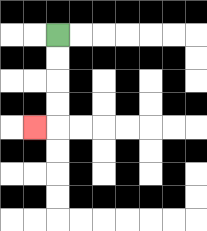{'start': '[2, 1]', 'end': '[1, 5]', 'path_directions': 'D,D,D,D,L', 'path_coordinates': '[[2, 1], [2, 2], [2, 3], [2, 4], [2, 5], [1, 5]]'}